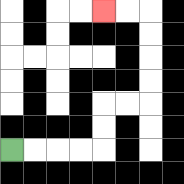{'start': '[0, 6]', 'end': '[4, 0]', 'path_directions': 'R,R,R,R,U,U,R,R,U,U,U,U,L,L', 'path_coordinates': '[[0, 6], [1, 6], [2, 6], [3, 6], [4, 6], [4, 5], [4, 4], [5, 4], [6, 4], [6, 3], [6, 2], [6, 1], [6, 0], [5, 0], [4, 0]]'}